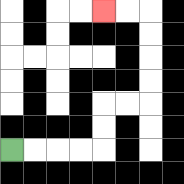{'start': '[0, 6]', 'end': '[4, 0]', 'path_directions': 'R,R,R,R,U,U,R,R,U,U,U,U,L,L', 'path_coordinates': '[[0, 6], [1, 6], [2, 6], [3, 6], [4, 6], [4, 5], [4, 4], [5, 4], [6, 4], [6, 3], [6, 2], [6, 1], [6, 0], [5, 0], [4, 0]]'}